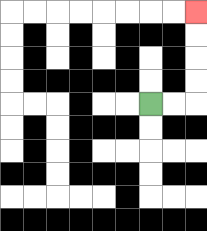{'start': '[6, 4]', 'end': '[8, 0]', 'path_directions': 'R,R,U,U,U,U', 'path_coordinates': '[[6, 4], [7, 4], [8, 4], [8, 3], [8, 2], [8, 1], [8, 0]]'}